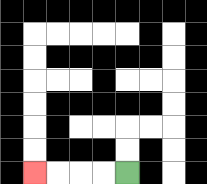{'start': '[5, 7]', 'end': '[1, 7]', 'path_directions': 'L,L,L,L', 'path_coordinates': '[[5, 7], [4, 7], [3, 7], [2, 7], [1, 7]]'}